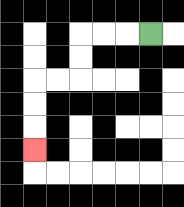{'start': '[6, 1]', 'end': '[1, 6]', 'path_directions': 'L,L,L,D,D,L,L,D,D,D', 'path_coordinates': '[[6, 1], [5, 1], [4, 1], [3, 1], [3, 2], [3, 3], [2, 3], [1, 3], [1, 4], [1, 5], [1, 6]]'}